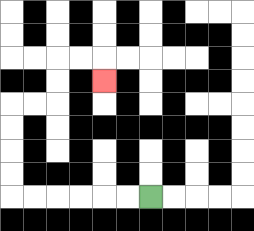{'start': '[6, 8]', 'end': '[4, 3]', 'path_directions': 'L,L,L,L,L,L,U,U,U,U,R,R,U,U,R,R,D', 'path_coordinates': '[[6, 8], [5, 8], [4, 8], [3, 8], [2, 8], [1, 8], [0, 8], [0, 7], [0, 6], [0, 5], [0, 4], [1, 4], [2, 4], [2, 3], [2, 2], [3, 2], [4, 2], [4, 3]]'}